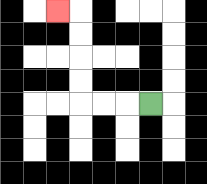{'start': '[6, 4]', 'end': '[2, 0]', 'path_directions': 'L,L,L,U,U,U,U,L', 'path_coordinates': '[[6, 4], [5, 4], [4, 4], [3, 4], [3, 3], [3, 2], [3, 1], [3, 0], [2, 0]]'}